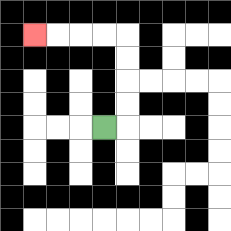{'start': '[4, 5]', 'end': '[1, 1]', 'path_directions': 'R,U,U,U,U,L,L,L,L', 'path_coordinates': '[[4, 5], [5, 5], [5, 4], [5, 3], [5, 2], [5, 1], [4, 1], [3, 1], [2, 1], [1, 1]]'}